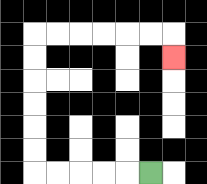{'start': '[6, 7]', 'end': '[7, 2]', 'path_directions': 'L,L,L,L,L,U,U,U,U,U,U,R,R,R,R,R,R,D', 'path_coordinates': '[[6, 7], [5, 7], [4, 7], [3, 7], [2, 7], [1, 7], [1, 6], [1, 5], [1, 4], [1, 3], [1, 2], [1, 1], [2, 1], [3, 1], [4, 1], [5, 1], [6, 1], [7, 1], [7, 2]]'}